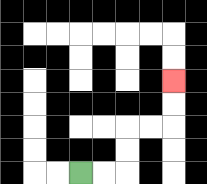{'start': '[3, 7]', 'end': '[7, 3]', 'path_directions': 'R,R,U,U,R,R,U,U', 'path_coordinates': '[[3, 7], [4, 7], [5, 7], [5, 6], [5, 5], [6, 5], [7, 5], [7, 4], [7, 3]]'}